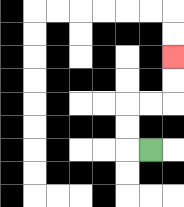{'start': '[6, 6]', 'end': '[7, 2]', 'path_directions': 'L,U,U,R,R,U,U', 'path_coordinates': '[[6, 6], [5, 6], [5, 5], [5, 4], [6, 4], [7, 4], [7, 3], [7, 2]]'}